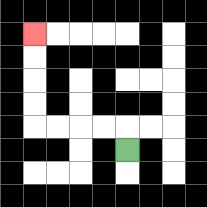{'start': '[5, 6]', 'end': '[1, 1]', 'path_directions': 'U,L,L,L,L,U,U,U,U', 'path_coordinates': '[[5, 6], [5, 5], [4, 5], [3, 5], [2, 5], [1, 5], [1, 4], [1, 3], [1, 2], [1, 1]]'}